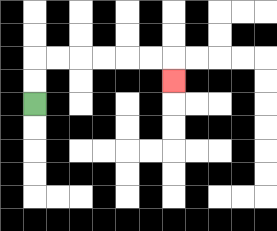{'start': '[1, 4]', 'end': '[7, 3]', 'path_directions': 'U,U,R,R,R,R,R,R,D', 'path_coordinates': '[[1, 4], [1, 3], [1, 2], [2, 2], [3, 2], [4, 2], [5, 2], [6, 2], [7, 2], [7, 3]]'}